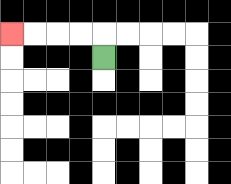{'start': '[4, 2]', 'end': '[0, 1]', 'path_directions': 'U,L,L,L,L', 'path_coordinates': '[[4, 2], [4, 1], [3, 1], [2, 1], [1, 1], [0, 1]]'}